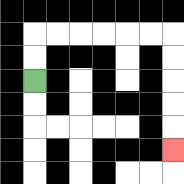{'start': '[1, 3]', 'end': '[7, 6]', 'path_directions': 'U,U,R,R,R,R,R,R,D,D,D,D,D', 'path_coordinates': '[[1, 3], [1, 2], [1, 1], [2, 1], [3, 1], [4, 1], [5, 1], [6, 1], [7, 1], [7, 2], [7, 3], [7, 4], [7, 5], [7, 6]]'}